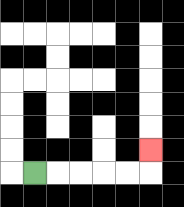{'start': '[1, 7]', 'end': '[6, 6]', 'path_directions': 'R,R,R,R,R,U', 'path_coordinates': '[[1, 7], [2, 7], [3, 7], [4, 7], [5, 7], [6, 7], [6, 6]]'}